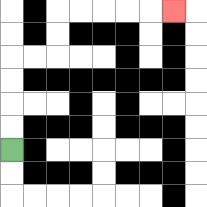{'start': '[0, 6]', 'end': '[7, 0]', 'path_directions': 'U,U,U,U,R,R,U,U,R,R,R,R,R', 'path_coordinates': '[[0, 6], [0, 5], [0, 4], [0, 3], [0, 2], [1, 2], [2, 2], [2, 1], [2, 0], [3, 0], [4, 0], [5, 0], [6, 0], [7, 0]]'}